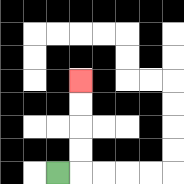{'start': '[2, 7]', 'end': '[3, 3]', 'path_directions': 'R,U,U,U,U', 'path_coordinates': '[[2, 7], [3, 7], [3, 6], [3, 5], [3, 4], [3, 3]]'}